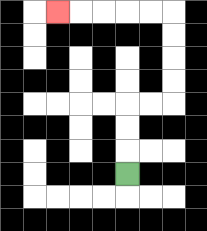{'start': '[5, 7]', 'end': '[2, 0]', 'path_directions': 'U,U,U,R,R,U,U,U,U,L,L,L,L,L', 'path_coordinates': '[[5, 7], [5, 6], [5, 5], [5, 4], [6, 4], [7, 4], [7, 3], [7, 2], [7, 1], [7, 0], [6, 0], [5, 0], [4, 0], [3, 0], [2, 0]]'}